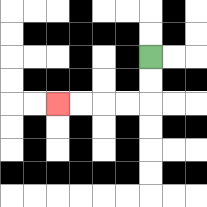{'start': '[6, 2]', 'end': '[2, 4]', 'path_directions': 'D,D,L,L,L,L', 'path_coordinates': '[[6, 2], [6, 3], [6, 4], [5, 4], [4, 4], [3, 4], [2, 4]]'}